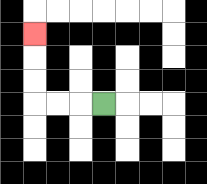{'start': '[4, 4]', 'end': '[1, 1]', 'path_directions': 'L,L,L,U,U,U', 'path_coordinates': '[[4, 4], [3, 4], [2, 4], [1, 4], [1, 3], [1, 2], [1, 1]]'}